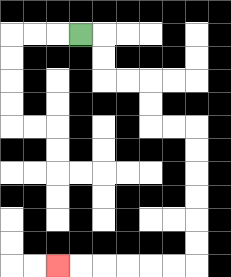{'start': '[3, 1]', 'end': '[2, 11]', 'path_directions': 'R,D,D,R,R,D,D,R,R,D,D,D,D,D,D,L,L,L,L,L,L', 'path_coordinates': '[[3, 1], [4, 1], [4, 2], [4, 3], [5, 3], [6, 3], [6, 4], [6, 5], [7, 5], [8, 5], [8, 6], [8, 7], [8, 8], [8, 9], [8, 10], [8, 11], [7, 11], [6, 11], [5, 11], [4, 11], [3, 11], [2, 11]]'}